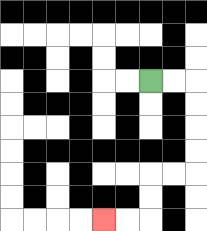{'start': '[6, 3]', 'end': '[4, 9]', 'path_directions': 'R,R,D,D,D,D,L,L,D,D,L,L', 'path_coordinates': '[[6, 3], [7, 3], [8, 3], [8, 4], [8, 5], [8, 6], [8, 7], [7, 7], [6, 7], [6, 8], [6, 9], [5, 9], [4, 9]]'}